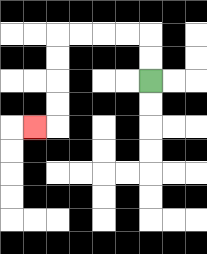{'start': '[6, 3]', 'end': '[1, 5]', 'path_directions': 'U,U,L,L,L,L,D,D,D,D,L', 'path_coordinates': '[[6, 3], [6, 2], [6, 1], [5, 1], [4, 1], [3, 1], [2, 1], [2, 2], [2, 3], [2, 4], [2, 5], [1, 5]]'}